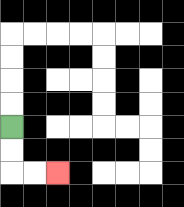{'start': '[0, 5]', 'end': '[2, 7]', 'path_directions': 'D,D,R,R', 'path_coordinates': '[[0, 5], [0, 6], [0, 7], [1, 7], [2, 7]]'}